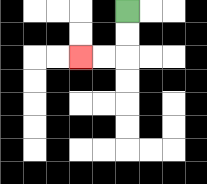{'start': '[5, 0]', 'end': '[3, 2]', 'path_directions': 'D,D,L,L', 'path_coordinates': '[[5, 0], [5, 1], [5, 2], [4, 2], [3, 2]]'}